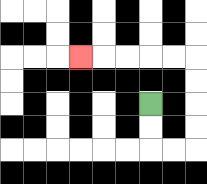{'start': '[6, 4]', 'end': '[3, 2]', 'path_directions': 'D,D,R,R,U,U,U,U,L,L,L,L,L', 'path_coordinates': '[[6, 4], [6, 5], [6, 6], [7, 6], [8, 6], [8, 5], [8, 4], [8, 3], [8, 2], [7, 2], [6, 2], [5, 2], [4, 2], [3, 2]]'}